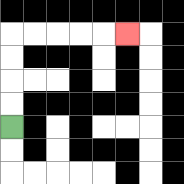{'start': '[0, 5]', 'end': '[5, 1]', 'path_directions': 'U,U,U,U,R,R,R,R,R', 'path_coordinates': '[[0, 5], [0, 4], [0, 3], [0, 2], [0, 1], [1, 1], [2, 1], [3, 1], [4, 1], [5, 1]]'}